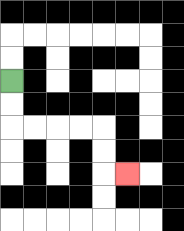{'start': '[0, 3]', 'end': '[5, 7]', 'path_directions': 'D,D,R,R,R,R,D,D,R', 'path_coordinates': '[[0, 3], [0, 4], [0, 5], [1, 5], [2, 5], [3, 5], [4, 5], [4, 6], [4, 7], [5, 7]]'}